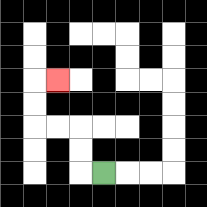{'start': '[4, 7]', 'end': '[2, 3]', 'path_directions': 'L,U,U,L,L,U,U,R', 'path_coordinates': '[[4, 7], [3, 7], [3, 6], [3, 5], [2, 5], [1, 5], [1, 4], [1, 3], [2, 3]]'}